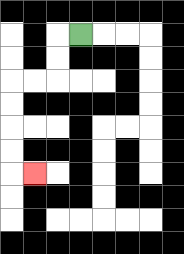{'start': '[3, 1]', 'end': '[1, 7]', 'path_directions': 'L,D,D,L,L,D,D,D,D,R', 'path_coordinates': '[[3, 1], [2, 1], [2, 2], [2, 3], [1, 3], [0, 3], [0, 4], [0, 5], [0, 6], [0, 7], [1, 7]]'}